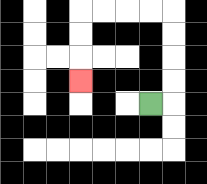{'start': '[6, 4]', 'end': '[3, 3]', 'path_directions': 'R,U,U,U,U,L,L,L,L,D,D,D', 'path_coordinates': '[[6, 4], [7, 4], [7, 3], [7, 2], [7, 1], [7, 0], [6, 0], [5, 0], [4, 0], [3, 0], [3, 1], [3, 2], [3, 3]]'}